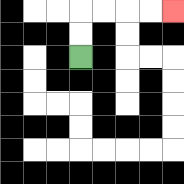{'start': '[3, 2]', 'end': '[7, 0]', 'path_directions': 'U,U,R,R,R,R', 'path_coordinates': '[[3, 2], [3, 1], [3, 0], [4, 0], [5, 0], [6, 0], [7, 0]]'}